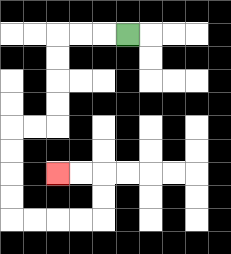{'start': '[5, 1]', 'end': '[2, 7]', 'path_directions': 'L,L,L,D,D,D,D,L,L,D,D,D,D,R,R,R,R,U,U,L,L', 'path_coordinates': '[[5, 1], [4, 1], [3, 1], [2, 1], [2, 2], [2, 3], [2, 4], [2, 5], [1, 5], [0, 5], [0, 6], [0, 7], [0, 8], [0, 9], [1, 9], [2, 9], [3, 9], [4, 9], [4, 8], [4, 7], [3, 7], [2, 7]]'}